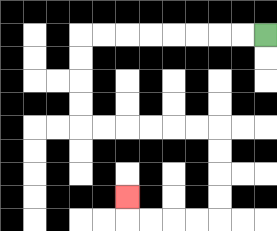{'start': '[11, 1]', 'end': '[5, 8]', 'path_directions': 'L,L,L,L,L,L,L,L,D,D,D,D,R,R,R,R,R,R,D,D,D,D,L,L,L,L,U', 'path_coordinates': '[[11, 1], [10, 1], [9, 1], [8, 1], [7, 1], [6, 1], [5, 1], [4, 1], [3, 1], [3, 2], [3, 3], [3, 4], [3, 5], [4, 5], [5, 5], [6, 5], [7, 5], [8, 5], [9, 5], [9, 6], [9, 7], [9, 8], [9, 9], [8, 9], [7, 9], [6, 9], [5, 9], [5, 8]]'}